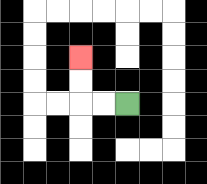{'start': '[5, 4]', 'end': '[3, 2]', 'path_directions': 'L,L,U,U', 'path_coordinates': '[[5, 4], [4, 4], [3, 4], [3, 3], [3, 2]]'}